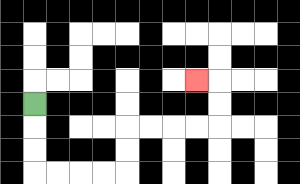{'start': '[1, 4]', 'end': '[8, 3]', 'path_directions': 'D,D,D,R,R,R,R,U,U,R,R,R,R,U,U,L', 'path_coordinates': '[[1, 4], [1, 5], [1, 6], [1, 7], [2, 7], [3, 7], [4, 7], [5, 7], [5, 6], [5, 5], [6, 5], [7, 5], [8, 5], [9, 5], [9, 4], [9, 3], [8, 3]]'}